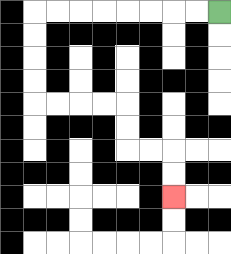{'start': '[9, 0]', 'end': '[7, 8]', 'path_directions': 'L,L,L,L,L,L,L,L,D,D,D,D,R,R,R,R,D,D,R,R,D,D', 'path_coordinates': '[[9, 0], [8, 0], [7, 0], [6, 0], [5, 0], [4, 0], [3, 0], [2, 0], [1, 0], [1, 1], [1, 2], [1, 3], [1, 4], [2, 4], [3, 4], [4, 4], [5, 4], [5, 5], [5, 6], [6, 6], [7, 6], [7, 7], [7, 8]]'}